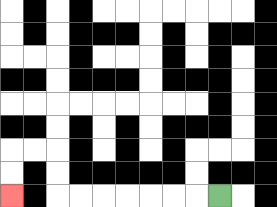{'start': '[9, 8]', 'end': '[0, 8]', 'path_directions': 'L,L,L,L,L,L,L,U,U,L,L,D,D', 'path_coordinates': '[[9, 8], [8, 8], [7, 8], [6, 8], [5, 8], [4, 8], [3, 8], [2, 8], [2, 7], [2, 6], [1, 6], [0, 6], [0, 7], [0, 8]]'}